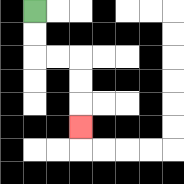{'start': '[1, 0]', 'end': '[3, 5]', 'path_directions': 'D,D,R,R,D,D,D', 'path_coordinates': '[[1, 0], [1, 1], [1, 2], [2, 2], [3, 2], [3, 3], [3, 4], [3, 5]]'}